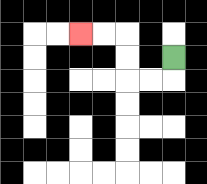{'start': '[7, 2]', 'end': '[3, 1]', 'path_directions': 'D,L,L,U,U,L,L', 'path_coordinates': '[[7, 2], [7, 3], [6, 3], [5, 3], [5, 2], [5, 1], [4, 1], [3, 1]]'}